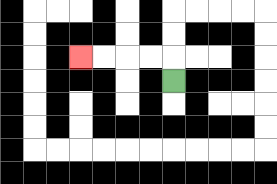{'start': '[7, 3]', 'end': '[3, 2]', 'path_directions': 'U,L,L,L,L', 'path_coordinates': '[[7, 3], [7, 2], [6, 2], [5, 2], [4, 2], [3, 2]]'}